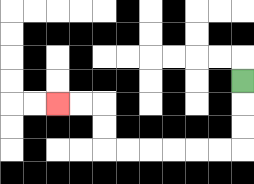{'start': '[10, 3]', 'end': '[2, 4]', 'path_directions': 'D,D,D,L,L,L,L,L,L,U,U,L,L', 'path_coordinates': '[[10, 3], [10, 4], [10, 5], [10, 6], [9, 6], [8, 6], [7, 6], [6, 6], [5, 6], [4, 6], [4, 5], [4, 4], [3, 4], [2, 4]]'}